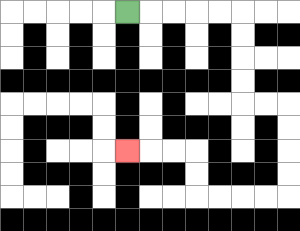{'start': '[5, 0]', 'end': '[5, 6]', 'path_directions': 'R,R,R,R,R,D,D,D,D,R,R,D,D,D,D,L,L,L,L,U,U,L,L,L', 'path_coordinates': '[[5, 0], [6, 0], [7, 0], [8, 0], [9, 0], [10, 0], [10, 1], [10, 2], [10, 3], [10, 4], [11, 4], [12, 4], [12, 5], [12, 6], [12, 7], [12, 8], [11, 8], [10, 8], [9, 8], [8, 8], [8, 7], [8, 6], [7, 6], [6, 6], [5, 6]]'}